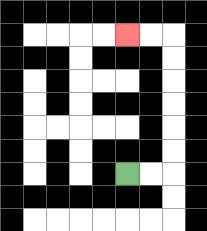{'start': '[5, 7]', 'end': '[5, 1]', 'path_directions': 'R,R,U,U,U,U,U,U,L,L', 'path_coordinates': '[[5, 7], [6, 7], [7, 7], [7, 6], [7, 5], [7, 4], [7, 3], [7, 2], [7, 1], [6, 1], [5, 1]]'}